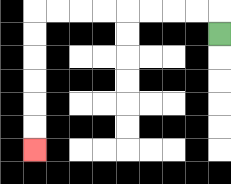{'start': '[9, 1]', 'end': '[1, 6]', 'path_directions': 'U,L,L,L,L,L,L,L,L,D,D,D,D,D,D', 'path_coordinates': '[[9, 1], [9, 0], [8, 0], [7, 0], [6, 0], [5, 0], [4, 0], [3, 0], [2, 0], [1, 0], [1, 1], [1, 2], [1, 3], [1, 4], [1, 5], [1, 6]]'}